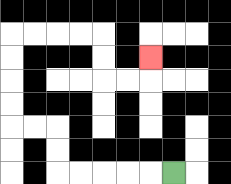{'start': '[7, 7]', 'end': '[6, 2]', 'path_directions': 'L,L,L,L,L,U,U,L,L,U,U,U,U,R,R,R,R,D,D,R,R,U', 'path_coordinates': '[[7, 7], [6, 7], [5, 7], [4, 7], [3, 7], [2, 7], [2, 6], [2, 5], [1, 5], [0, 5], [0, 4], [0, 3], [0, 2], [0, 1], [1, 1], [2, 1], [3, 1], [4, 1], [4, 2], [4, 3], [5, 3], [6, 3], [6, 2]]'}